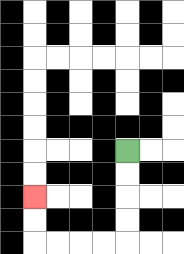{'start': '[5, 6]', 'end': '[1, 8]', 'path_directions': 'D,D,D,D,L,L,L,L,U,U', 'path_coordinates': '[[5, 6], [5, 7], [5, 8], [5, 9], [5, 10], [4, 10], [3, 10], [2, 10], [1, 10], [1, 9], [1, 8]]'}